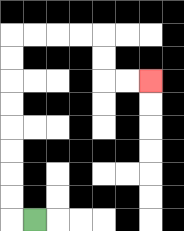{'start': '[1, 9]', 'end': '[6, 3]', 'path_directions': 'L,U,U,U,U,U,U,U,U,R,R,R,R,D,D,R,R', 'path_coordinates': '[[1, 9], [0, 9], [0, 8], [0, 7], [0, 6], [0, 5], [0, 4], [0, 3], [0, 2], [0, 1], [1, 1], [2, 1], [3, 1], [4, 1], [4, 2], [4, 3], [5, 3], [6, 3]]'}